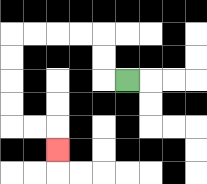{'start': '[5, 3]', 'end': '[2, 6]', 'path_directions': 'L,U,U,L,L,L,L,D,D,D,D,R,R,D', 'path_coordinates': '[[5, 3], [4, 3], [4, 2], [4, 1], [3, 1], [2, 1], [1, 1], [0, 1], [0, 2], [0, 3], [0, 4], [0, 5], [1, 5], [2, 5], [2, 6]]'}